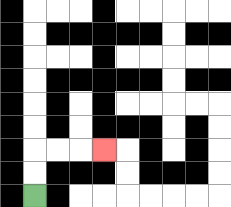{'start': '[1, 8]', 'end': '[4, 6]', 'path_directions': 'U,U,R,R,R', 'path_coordinates': '[[1, 8], [1, 7], [1, 6], [2, 6], [3, 6], [4, 6]]'}